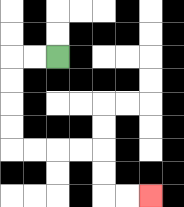{'start': '[2, 2]', 'end': '[6, 8]', 'path_directions': 'L,L,D,D,D,D,R,R,R,R,D,D,R,R', 'path_coordinates': '[[2, 2], [1, 2], [0, 2], [0, 3], [0, 4], [0, 5], [0, 6], [1, 6], [2, 6], [3, 6], [4, 6], [4, 7], [4, 8], [5, 8], [6, 8]]'}